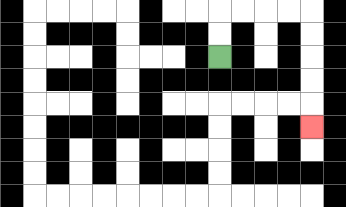{'start': '[9, 2]', 'end': '[13, 5]', 'path_directions': 'U,U,R,R,R,R,D,D,D,D,D', 'path_coordinates': '[[9, 2], [9, 1], [9, 0], [10, 0], [11, 0], [12, 0], [13, 0], [13, 1], [13, 2], [13, 3], [13, 4], [13, 5]]'}